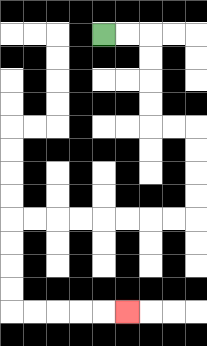{'start': '[4, 1]', 'end': '[5, 13]', 'path_directions': 'R,R,D,D,D,D,R,R,D,D,D,D,L,L,L,L,L,L,L,L,D,D,D,D,R,R,R,R,R', 'path_coordinates': '[[4, 1], [5, 1], [6, 1], [6, 2], [6, 3], [6, 4], [6, 5], [7, 5], [8, 5], [8, 6], [8, 7], [8, 8], [8, 9], [7, 9], [6, 9], [5, 9], [4, 9], [3, 9], [2, 9], [1, 9], [0, 9], [0, 10], [0, 11], [0, 12], [0, 13], [1, 13], [2, 13], [3, 13], [4, 13], [5, 13]]'}